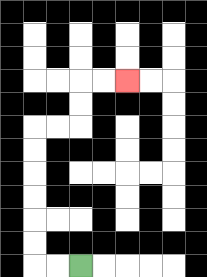{'start': '[3, 11]', 'end': '[5, 3]', 'path_directions': 'L,L,U,U,U,U,U,U,R,R,U,U,R,R', 'path_coordinates': '[[3, 11], [2, 11], [1, 11], [1, 10], [1, 9], [1, 8], [1, 7], [1, 6], [1, 5], [2, 5], [3, 5], [3, 4], [3, 3], [4, 3], [5, 3]]'}